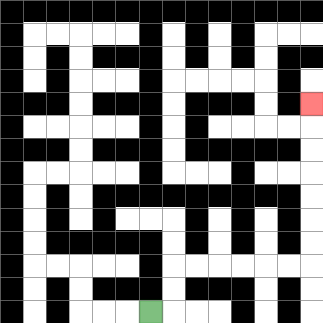{'start': '[6, 13]', 'end': '[13, 4]', 'path_directions': 'R,U,U,R,R,R,R,R,R,U,U,U,U,U,U,U', 'path_coordinates': '[[6, 13], [7, 13], [7, 12], [7, 11], [8, 11], [9, 11], [10, 11], [11, 11], [12, 11], [13, 11], [13, 10], [13, 9], [13, 8], [13, 7], [13, 6], [13, 5], [13, 4]]'}